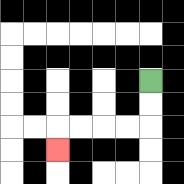{'start': '[6, 3]', 'end': '[2, 6]', 'path_directions': 'D,D,L,L,L,L,D', 'path_coordinates': '[[6, 3], [6, 4], [6, 5], [5, 5], [4, 5], [3, 5], [2, 5], [2, 6]]'}